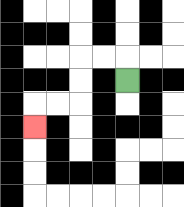{'start': '[5, 3]', 'end': '[1, 5]', 'path_directions': 'U,L,L,D,D,L,L,D', 'path_coordinates': '[[5, 3], [5, 2], [4, 2], [3, 2], [3, 3], [3, 4], [2, 4], [1, 4], [1, 5]]'}